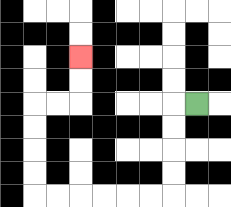{'start': '[8, 4]', 'end': '[3, 2]', 'path_directions': 'L,D,D,D,D,L,L,L,L,L,L,U,U,U,U,R,R,U,U', 'path_coordinates': '[[8, 4], [7, 4], [7, 5], [7, 6], [7, 7], [7, 8], [6, 8], [5, 8], [4, 8], [3, 8], [2, 8], [1, 8], [1, 7], [1, 6], [1, 5], [1, 4], [2, 4], [3, 4], [3, 3], [3, 2]]'}